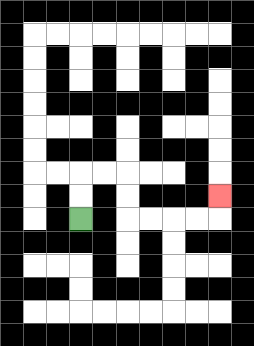{'start': '[3, 9]', 'end': '[9, 8]', 'path_directions': 'U,U,R,R,D,D,R,R,R,R,U', 'path_coordinates': '[[3, 9], [3, 8], [3, 7], [4, 7], [5, 7], [5, 8], [5, 9], [6, 9], [7, 9], [8, 9], [9, 9], [9, 8]]'}